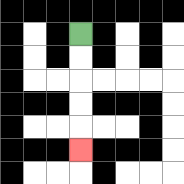{'start': '[3, 1]', 'end': '[3, 6]', 'path_directions': 'D,D,D,D,D', 'path_coordinates': '[[3, 1], [3, 2], [3, 3], [3, 4], [3, 5], [3, 6]]'}